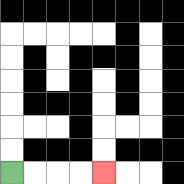{'start': '[0, 7]', 'end': '[4, 7]', 'path_directions': 'R,R,R,R', 'path_coordinates': '[[0, 7], [1, 7], [2, 7], [3, 7], [4, 7]]'}